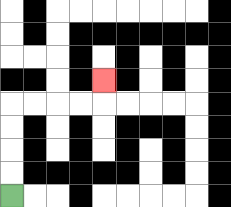{'start': '[0, 8]', 'end': '[4, 3]', 'path_directions': 'U,U,U,U,R,R,R,R,U', 'path_coordinates': '[[0, 8], [0, 7], [0, 6], [0, 5], [0, 4], [1, 4], [2, 4], [3, 4], [4, 4], [4, 3]]'}